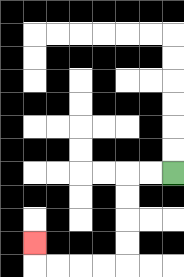{'start': '[7, 7]', 'end': '[1, 10]', 'path_directions': 'L,L,D,D,D,D,L,L,L,L,U', 'path_coordinates': '[[7, 7], [6, 7], [5, 7], [5, 8], [5, 9], [5, 10], [5, 11], [4, 11], [3, 11], [2, 11], [1, 11], [1, 10]]'}